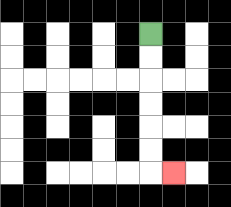{'start': '[6, 1]', 'end': '[7, 7]', 'path_directions': 'D,D,D,D,D,D,R', 'path_coordinates': '[[6, 1], [6, 2], [6, 3], [6, 4], [6, 5], [6, 6], [6, 7], [7, 7]]'}